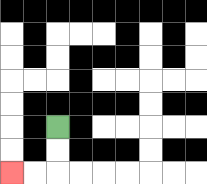{'start': '[2, 5]', 'end': '[0, 7]', 'path_directions': 'D,D,L,L', 'path_coordinates': '[[2, 5], [2, 6], [2, 7], [1, 7], [0, 7]]'}